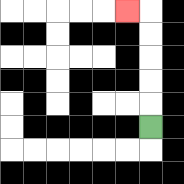{'start': '[6, 5]', 'end': '[5, 0]', 'path_directions': 'U,U,U,U,U,L', 'path_coordinates': '[[6, 5], [6, 4], [6, 3], [6, 2], [6, 1], [6, 0], [5, 0]]'}